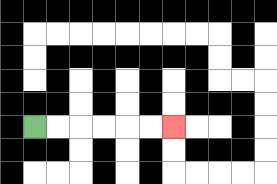{'start': '[1, 5]', 'end': '[7, 5]', 'path_directions': 'R,R,R,R,R,R', 'path_coordinates': '[[1, 5], [2, 5], [3, 5], [4, 5], [5, 5], [6, 5], [7, 5]]'}